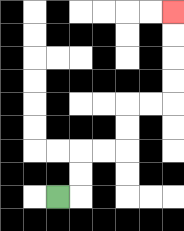{'start': '[2, 8]', 'end': '[7, 0]', 'path_directions': 'R,U,U,R,R,U,U,R,R,U,U,U,U', 'path_coordinates': '[[2, 8], [3, 8], [3, 7], [3, 6], [4, 6], [5, 6], [5, 5], [5, 4], [6, 4], [7, 4], [7, 3], [7, 2], [7, 1], [7, 0]]'}